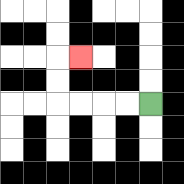{'start': '[6, 4]', 'end': '[3, 2]', 'path_directions': 'L,L,L,L,U,U,R', 'path_coordinates': '[[6, 4], [5, 4], [4, 4], [3, 4], [2, 4], [2, 3], [2, 2], [3, 2]]'}